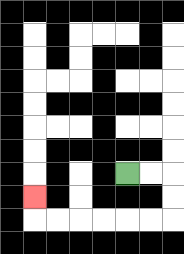{'start': '[5, 7]', 'end': '[1, 8]', 'path_directions': 'R,R,D,D,L,L,L,L,L,L,U', 'path_coordinates': '[[5, 7], [6, 7], [7, 7], [7, 8], [7, 9], [6, 9], [5, 9], [4, 9], [3, 9], [2, 9], [1, 9], [1, 8]]'}